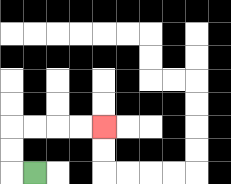{'start': '[1, 7]', 'end': '[4, 5]', 'path_directions': 'L,U,U,R,R,R,R', 'path_coordinates': '[[1, 7], [0, 7], [0, 6], [0, 5], [1, 5], [2, 5], [3, 5], [4, 5]]'}